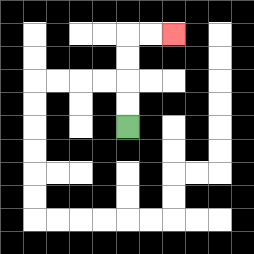{'start': '[5, 5]', 'end': '[7, 1]', 'path_directions': 'U,U,U,U,R,R', 'path_coordinates': '[[5, 5], [5, 4], [5, 3], [5, 2], [5, 1], [6, 1], [7, 1]]'}